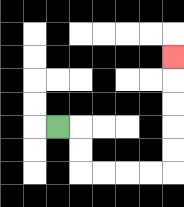{'start': '[2, 5]', 'end': '[7, 2]', 'path_directions': 'R,D,D,R,R,R,R,U,U,U,U,U', 'path_coordinates': '[[2, 5], [3, 5], [3, 6], [3, 7], [4, 7], [5, 7], [6, 7], [7, 7], [7, 6], [7, 5], [7, 4], [7, 3], [7, 2]]'}